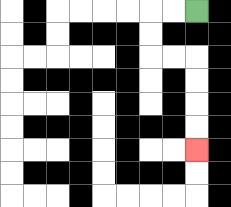{'start': '[8, 0]', 'end': '[8, 6]', 'path_directions': 'L,L,D,D,R,R,D,D,D,D', 'path_coordinates': '[[8, 0], [7, 0], [6, 0], [6, 1], [6, 2], [7, 2], [8, 2], [8, 3], [8, 4], [8, 5], [8, 6]]'}